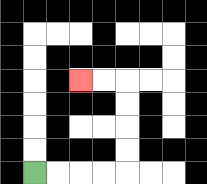{'start': '[1, 7]', 'end': '[3, 3]', 'path_directions': 'R,R,R,R,U,U,U,U,L,L', 'path_coordinates': '[[1, 7], [2, 7], [3, 7], [4, 7], [5, 7], [5, 6], [5, 5], [5, 4], [5, 3], [4, 3], [3, 3]]'}